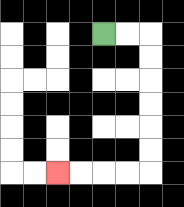{'start': '[4, 1]', 'end': '[2, 7]', 'path_directions': 'R,R,D,D,D,D,D,D,L,L,L,L', 'path_coordinates': '[[4, 1], [5, 1], [6, 1], [6, 2], [6, 3], [6, 4], [6, 5], [6, 6], [6, 7], [5, 7], [4, 7], [3, 7], [2, 7]]'}